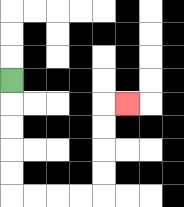{'start': '[0, 3]', 'end': '[5, 4]', 'path_directions': 'D,D,D,D,D,R,R,R,R,U,U,U,U,R', 'path_coordinates': '[[0, 3], [0, 4], [0, 5], [0, 6], [0, 7], [0, 8], [1, 8], [2, 8], [3, 8], [4, 8], [4, 7], [4, 6], [4, 5], [4, 4], [5, 4]]'}